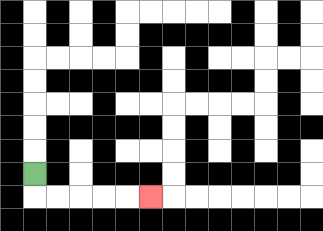{'start': '[1, 7]', 'end': '[6, 8]', 'path_directions': 'D,R,R,R,R,R', 'path_coordinates': '[[1, 7], [1, 8], [2, 8], [3, 8], [4, 8], [5, 8], [6, 8]]'}